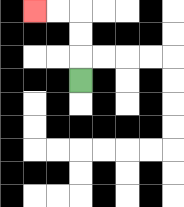{'start': '[3, 3]', 'end': '[1, 0]', 'path_directions': 'U,U,U,L,L', 'path_coordinates': '[[3, 3], [3, 2], [3, 1], [3, 0], [2, 0], [1, 0]]'}